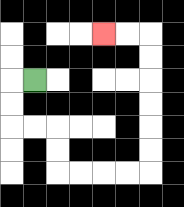{'start': '[1, 3]', 'end': '[4, 1]', 'path_directions': 'L,D,D,R,R,D,D,R,R,R,R,U,U,U,U,U,U,L,L', 'path_coordinates': '[[1, 3], [0, 3], [0, 4], [0, 5], [1, 5], [2, 5], [2, 6], [2, 7], [3, 7], [4, 7], [5, 7], [6, 7], [6, 6], [6, 5], [6, 4], [6, 3], [6, 2], [6, 1], [5, 1], [4, 1]]'}